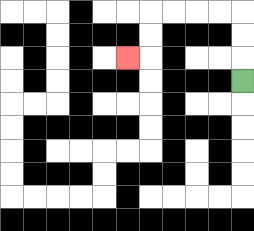{'start': '[10, 3]', 'end': '[5, 2]', 'path_directions': 'U,U,U,L,L,L,L,D,D,L', 'path_coordinates': '[[10, 3], [10, 2], [10, 1], [10, 0], [9, 0], [8, 0], [7, 0], [6, 0], [6, 1], [6, 2], [5, 2]]'}